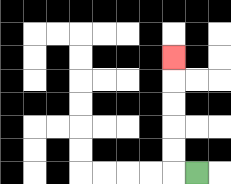{'start': '[8, 7]', 'end': '[7, 2]', 'path_directions': 'L,U,U,U,U,U', 'path_coordinates': '[[8, 7], [7, 7], [7, 6], [7, 5], [7, 4], [7, 3], [7, 2]]'}